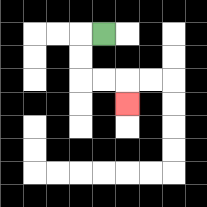{'start': '[4, 1]', 'end': '[5, 4]', 'path_directions': 'L,D,D,R,R,D', 'path_coordinates': '[[4, 1], [3, 1], [3, 2], [3, 3], [4, 3], [5, 3], [5, 4]]'}